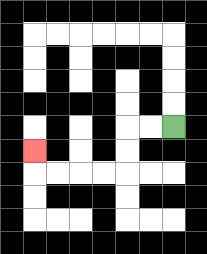{'start': '[7, 5]', 'end': '[1, 6]', 'path_directions': 'L,L,D,D,L,L,L,L,U', 'path_coordinates': '[[7, 5], [6, 5], [5, 5], [5, 6], [5, 7], [4, 7], [3, 7], [2, 7], [1, 7], [1, 6]]'}